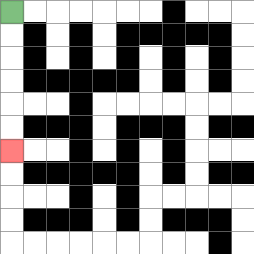{'start': '[0, 0]', 'end': '[0, 6]', 'path_directions': 'D,D,D,D,D,D', 'path_coordinates': '[[0, 0], [0, 1], [0, 2], [0, 3], [0, 4], [0, 5], [0, 6]]'}